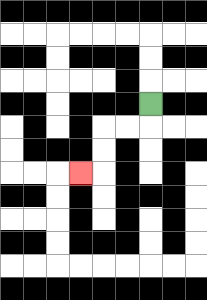{'start': '[6, 4]', 'end': '[3, 7]', 'path_directions': 'D,L,L,D,D,L', 'path_coordinates': '[[6, 4], [6, 5], [5, 5], [4, 5], [4, 6], [4, 7], [3, 7]]'}